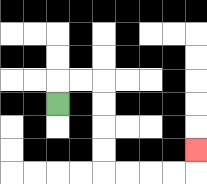{'start': '[2, 4]', 'end': '[8, 6]', 'path_directions': 'U,R,R,D,D,D,D,R,R,R,R,U', 'path_coordinates': '[[2, 4], [2, 3], [3, 3], [4, 3], [4, 4], [4, 5], [4, 6], [4, 7], [5, 7], [6, 7], [7, 7], [8, 7], [8, 6]]'}